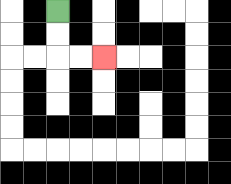{'start': '[2, 0]', 'end': '[4, 2]', 'path_directions': 'D,D,R,R', 'path_coordinates': '[[2, 0], [2, 1], [2, 2], [3, 2], [4, 2]]'}